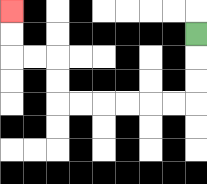{'start': '[8, 1]', 'end': '[0, 0]', 'path_directions': 'D,D,D,L,L,L,L,L,L,U,U,L,L,U,U', 'path_coordinates': '[[8, 1], [8, 2], [8, 3], [8, 4], [7, 4], [6, 4], [5, 4], [4, 4], [3, 4], [2, 4], [2, 3], [2, 2], [1, 2], [0, 2], [0, 1], [0, 0]]'}